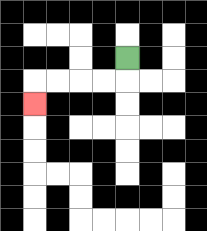{'start': '[5, 2]', 'end': '[1, 4]', 'path_directions': 'D,L,L,L,L,D', 'path_coordinates': '[[5, 2], [5, 3], [4, 3], [3, 3], [2, 3], [1, 3], [1, 4]]'}